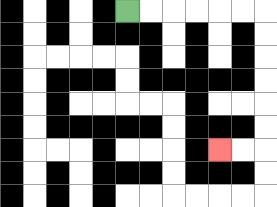{'start': '[5, 0]', 'end': '[9, 6]', 'path_directions': 'R,R,R,R,R,R,D,D,D,D,D,D,L,L', 'path_coordinates': '[[5, 0], [6, 0], [7, 0], [8, 0], [9, 0], [10, 0], [11, 0], [11, 1], [11, 2], [11, 3], [11, 4], [11, 5], [11, 6], [10, 6], [9, 6]]'}